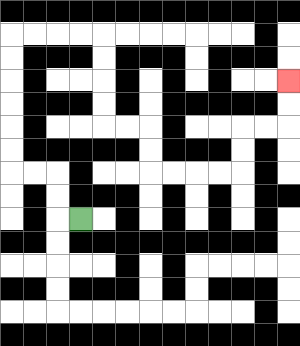{'start': '[3, 9]', 'end': '[12, 3]', 'path_directions': 'L,U,U,L,L,U,U,U,U,U,U,R,R,R,R,D,D,D,D,R,R,D,D,R,R,R,R,U,U,R,R,U,U', 'path_coordinates': '[[3, 9], [2, 9], [2, 8], [2, 7], [1, 7], [0, 7], [0, 6], [0, 5], [0, 4], [0, 3], [0, 2], [0, 1], [1, 1], [2, 1], [3, 1], [4, 1], [4, 2], [4, 3], [4, 4], [4, 5], [5, 5], [6, 5], [6, 6], [6, 7], [7, 7], [8, 7], [9, 7], [10, 7], [10, 6], [10, 5], [11, 5], [12, 5], [12, 4], [12, 3]]'}